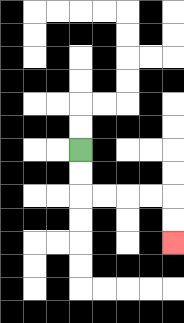{'start': '[3, 6]', 'end': '[7, 10]', 'path_directions': 'D,D,R,R,R,R,D,D', 'path_coordinates': '[[3, 6], [3, 7], [3, 8], [4, 8], [5, 8], [6, 8], [7, 8], [7, 9], [7, 10]]'}